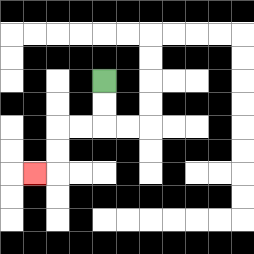{'start': '[4, 3]', 'end': '[1, 7]', 'path_directions': 'D,D,L,L,D,D,L', 'path_coordinates': '[[4, 3], [4, 4], [4, 5], [3, 5], [2, 5], [2, 6], [2, 7], [1, 7]]'}